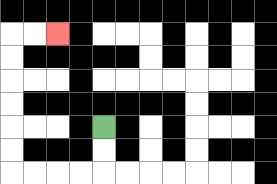{'start': '[4, 5]', 'end': '[2, 1]', 'path_directions': 'D,D,L,L,L,L,U,U,U,U,U,U,R,R', 'path_coordinates': '[[4, 5], [4, 6], [4, 7], [3, 7], [2, 7], [1, 7], [0, 7], [0, 6], [0, 5], [0, 4], [0, 3], [0, 2], [0, 1], [1, 1], [2, 1]]'}